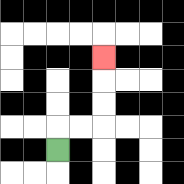{'start': '[2, 6]', 'end': '[4, 2]', 'path_directions': 'U,R,R,U,U,U', 'path_coordinates': '[[2, 6], [2, 5], [3, 5], [4, 5], [4, 4], [4, 3], [4, 2]]'}